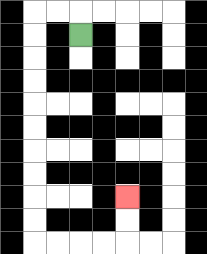{'start': '[3, 1]', 'end': '[5, 8]', 'path_directions': 'U,L,L,D,D,D,D,D,D,D,D,D,D,R,R,R,R,U,U', 'path_coordinates': '[[3, 1], [3, 0], [2, 0], [1, 0], [1, 1], [1, 2], [1, 3], [1, 4], [1, 5], [1, 6], [1, 7], [1, 8], [1, 9], [1, 10], [2, 10], [3, 10], [4, 10], [5, 10], [5, 9], [5, 8]]'}